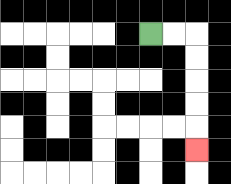{'start': '[6, 1]', 'end': '[8, 6]', 'path_directions': 'R,R,D,D,D,D,D', 'path_coordinates': '[[6, 1], [7, 1], [8, 1], [8, 2], [8, 3], [8, 4], [8, 5], [8, 6]]'}